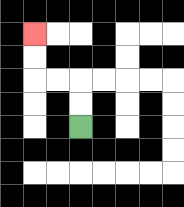{'start': '[3, 5]', 'end': '[1, 1]', 'path_directions': 'U,U,L,L,U,U', 'path_coordinates': '[[3, 5], [3, 4], [3, 3], [2, 3], [1, 3], [1, 2], [1, 1]]'}